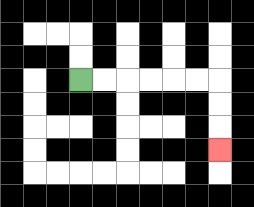{'start': '[3, 3]', 'end': '[9, 6]', 'path_directions': 'R,R,R,R,R,R,D,D,D', 'path_coordinates': '[[3, 3], [4, 3], [5, 3], [6, 3], [7, 3], [8, 3], [9, 3], [9, 4], [9, 5], [9, 6]]'}